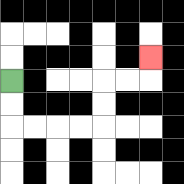{'start': '[0, 3]', 'end': '[6, 2]', 'path_directions': 'D,D,R,R,R,R,U,U,R,R,U', 'path_coordinates': '[[0, 3], [0, 4], [0, 5], [1, 5], [2, 5], [3, 5], [4, 5], [4, 4], [4, 3], [5, 3], [6, 3], [6, 2]]'}